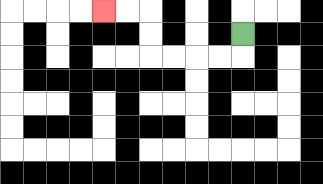{'start': '[10, 1]', 'end': '[4, 0]', 'path_directions': 'D,L,L,L,L,U,U,L,L', 'path_coordinates': '[[10, 1], [10, 2], [9, 2], [8, 2], [7, 2], [6, 2], [6, 1], [6, 0], [5, 0], [4, 0]]'}